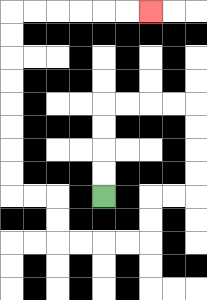{'start': '[4, 8]', 'end': '[6, 0]', 'path_directions': 'U,U,U,U,R,R,R,R,D,D,D,D,L,L,D,D,L,L,L,L,U,U,L,L,U,U,U,U,U,U,U,U,R,R,R,R,R,R', 'path_coordinates': '[[4, 8], [4, 7], [4, 6], [4, 5], [4, 4], [5, 4], [6, 4], [7, 4], [8, 4], [8, 5], [8, 6], [8, 7], [8, 8], [7, 8], [6, 8], [6, 9], [6, 10], [5, 10], [4, 10], [3, 10], [2, 10], [2, 9], [2, 8], [1, 8], [0, 8], [0, 7], [0, 6], [0, 5], [0, 4], [0, 3], [0, 2], [0, 1], [0, 0], [1, 0], [2, 0], [3, 0], [4, 0], [5, 0], [6, 0]]'}